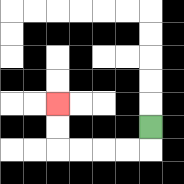{'start': '[6, 5]', 'end': '[2, 4]', 'path_directions': 'D,L,L,L,L,U,U', 'path_coordinates': '[[6, 5], [6, 6], [5, 6], [4, 6], [3, 6], [2, 6], [2, 5], [2, 4]]'}